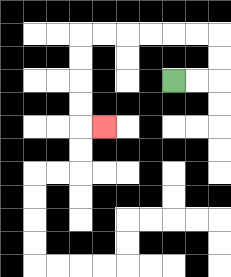{'start': '[7, 3]', 'end': '[4, 5]', 'path_directions': 'R,R,U,U,L,L,L,L,L,L,D,D,D,D,R', 'path_coordinates': '[[7, 3], [8, 3], [9, 3], [9, 2], [9, 1], [8, 1], [7, 1], [6, 1], [5, 1], [4, 1], [3, 1], [3, 2], [3, 3], [3, 4], [3, 5], [4, 5]]'}